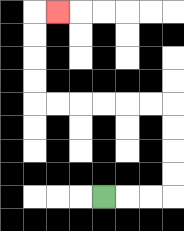{'start': '[4, 8]', 'end': '[2, 0]', 'path_directions': 'R,R,R,U,U,U,U,L,L,L,L,L,L,U,U,U,U,R', 'path_coordinates': '[[4, 8], [5, 8], [6, 8], [7, 8], [7, 7], [7, 6], [7, 5], [7, 4], [6, 4], [5, 4], [4, 4], [3, 4], [2, 4], [1, 4], [1, 3], [1, 2], [1, 1], [1, 0], [2, 0]]'}